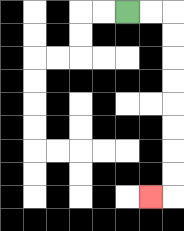{'start': '[5, 0]', 'end': '[6, 8]', 'path_directions': 'R,R,D,D,D,D,D,D,D,D,L', 'path_coordinates': '[[5, 0], [6, 0], [7, 0], [7, 1], [7, 2], [7, 3], [7, 4], [7, 5], [7, 6], [7, 7], [7, 8], [6, 8]]'}